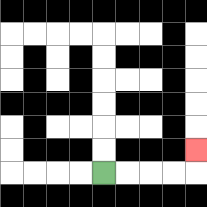{'start': '[4, 7]', 'end': '[8, 6]', 'path_directions': 'R,R,R,R,U', 'path_coordinates': '[[4, 7], [5, 7], [6, 7], [7, 7], [8, 7], [8, 6]]'}